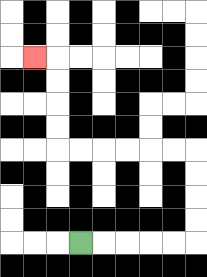{'start': '[3, 10]', 'end': '[1, 2]', 'path_directions': 'R,R,R,R,R,U,U,U,U,L,L,L,L,L,L,U,U,U,U,L', 'path_coordinates': '[[3, 10], [4, 10], [5, 10], [6, 10], [7, 10], [8, 10], [8, 9], [8, 8], [8, 7], [8, 6], [7, 6], [6, 6], [5, 6], [4, 6], [3, 6], [2, 6], [2, 5], [2, 4], [2, 3], [2, 2], [1, 2]]'}